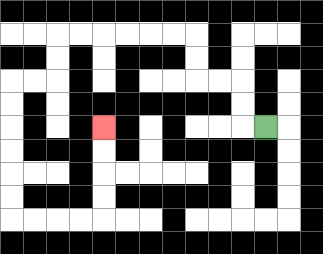{'start': '[11, 5]', 'end': '[4, 5]', 'path_directions': 'L,U,U,L,L,U,U,L,L,L,L,L,L,D,D,L,L,D,D,D,D,D,D,R,R,R,R,U,U,U,U', 'path_coordinates': '[[11, 5], [10, 5], [10, 4], [10, 3], [9, 3], [8, 3], [8, 2], [8, 1], [7, 1], [6, 1], [5, 1], [4, 1], [3, 1], [2, 1], [2, 2], [2, 3], [1, 3], [0, 3], [0, 4], [0, 5], [0, 6], [0, 7], [0, 8], [0, 9], [1, 9], [2, 9], [3, 9], [4, 9], [4, 8], [4, 7], [4, 6], [4, 5]]'}